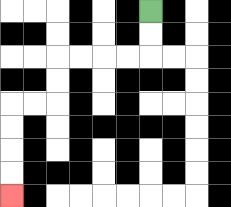{'start': '[6, 0]', 'end': '[0, 8]', 'path_directions': 'D,D,L,L,L,L,D,D,L,L,D,D,D,D', 'path_coordinates': '[[6, 0], [6, 1], [6, 2], [5, 2], [4, 2], [3, 2], [2, 2], [2, 3], [2, 4], [1, 4], [0, 4], [0, 5], [0, 6], [0, 7], [0, 8]]'}